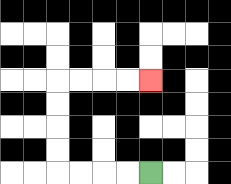{'start': '[6, 7]', 'end': '[6, 3]', 'path_directions': 'L,L,L,L,U,U,U,U,R,R,R,R', 'path_coordinates': '[[6, 7], [5, 7], [4, 7], [3, 7], [2, 7], [2, 6], [2, 5], [2, 4], [2, 3], [3, 3], [4, 3], [5, 3], [6, 3]]'}